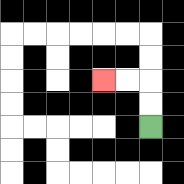{'start': '[6, 5]', 'end': '[4, 3]', 'path_directions': 'U,U,L,L', 'path_coordinates': '[[6, 5], [6, 4], [6, 3], [5, 3], [4, 3]]'}